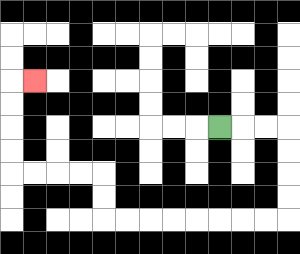{'start': '[9, 5]', 'end': '[1, 3]', 'path_directions': 'R,R,R,D,D,D,D,L,L,L,L,L,L,L,L,U,U,L,L,L,L,U,U,U,U,R', 'path_coordinates': '[[9, 5], [10, 5], [11, 5], [12, 5], [12, 6], [12, 7], [12, 8], [12, 9], [11, 9], [10, 9], [9, 9], [8, 9], [7, 9], [6, 9], [5, 9], [4, 9], [4, 8], [4, 7], [3, 7], [2, 7], [1, 7], [0, 7], [0, 6], [0, 5], [0, 4], [0, 3], [1, 3]]'}